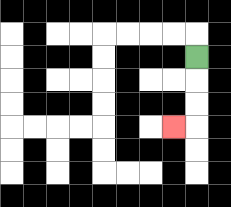{'start': '[8, 2]', 'end': '[7, 5]', 'path_directions': 'D,D,D,L', 'path_coordinates': '[[8, 2], [8, 3], [8, 4], [8, 5], [7, 5]]'}